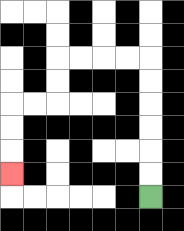{'start': '[6, 8]', 'end': '[0, 7]', 'path_directions': 'U,U,U,U,U,U,L,L,L,L,D,D,L,L,D,D,D', 'path_coordinates': '[[6, 8], [6, 7], [6, 6], [6, 5], [6, 4], [6, 3], [6, 2], [5, 2], [4, 2], [3, 2], [2, 2], [2, 3], [2, 4], [1, 4], [0, 4], [0, 5], [0, 6], [0, 7]]'}